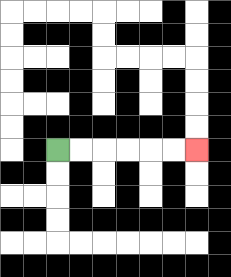{'start': '[2, 6]', 'end': '[8, 6]', 'path_directions': 'R,R,R,R,R,R', 'path_coordinates': '[[2, 6], [3, 6], [4, 6], [5, 6], [6, 6], [7, 6], [8, 6]]'}